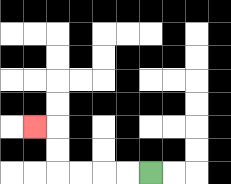{'start': '[6, 7]', 'end': '[1, 5]', 'path_directions': 'L,L,L,L,U,U,L', 'path_coordinates': '[[6, 7], [5, 7], [4, 7], [3, 7], [2, 7], [2, 6], [2, 5], [1, 5]]'}